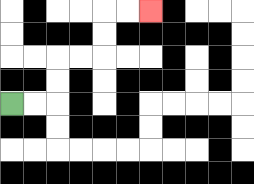{'start': '[0, 4]', 'end': '[6, 0]', 'path_directions': 'R,R,U,U,R,R,U,U,R,R', 'path_coordinates': '[[0, 4], [1, 4], [2, 4], [2, 3], [2, 2], [3, 2], [4, 2], [4, 1], [4, 0], [5, 0], [6, 0]]'}